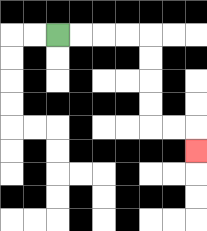{'start': '[2, 1]', 'end': '[8, 6]', 'path_directions': 'R,R,R,R,D,D,D,D,R,R,D', 'path_coordinates': '[[2, 1], [3, 1], [4, 1], [5, 1], [6, 1], [6, 2], [6, 3], [6, 4], [6, 5], [7, 5], [8, 5], [8, 6]]'}